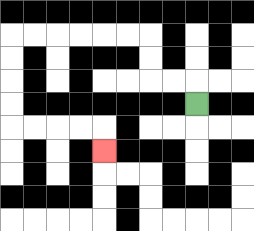{'start': '[8, 4]', 'end': '[4, 6]', 'path_directions': 'U,L,L,U,U,L,L,L,L,L,L,D,D,D,D,R,R,R,R,D', 'path_coordinates': '[[8, 4], [8, 3], [7, 3], [6, 3], [6, 2], [6, 1], [5, 1], [4, 1], [3, 1], [2, 1], [1, 1], [0, 1], [0, 2], [0, 3], [0, 4], [0, 5], [1, 5], [2, 5], [3, 5], [4, 5], [4, 6]]'}